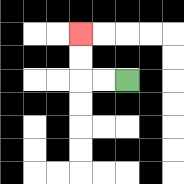{'start': '[5, 3]', 'end': '[3, 1]', 'path_directions': 'L,L,U,U', 'path_coordinates': '[[5, 3], [4, 3], [3, 3], [3, 2], [3, 1]]'}